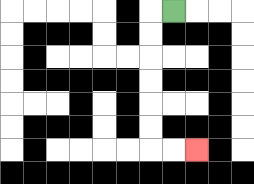{'start': '[7, 0]', 'end': '[8, 6]', 'path_directions': 'L,D,D,D,D,D,D,R,R', 'path_coordinates': '[[7, 0], [6, 0], [6, 1], [6, 2], [6, 3], [6, 4], [6, 5], [6, 6], [7, 6], [8, 6]]'}